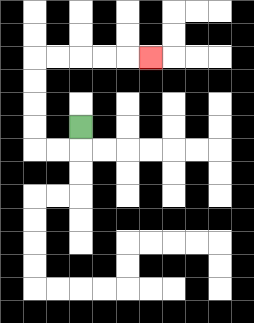{'start': '[3, 5]', 'end': '[6, 2]', 'path_directions': 'D,L,L,U,U,U,U,R,R,R,R,R', 'path_coordinates': '[[3, 5], [3, 6], [2, 6], [1, 6], [1, 5], [1, 4], [1, 3], [1, 2], [2, 2], [3, 2], [4, 2], [5, 2], [6, 2]]'}